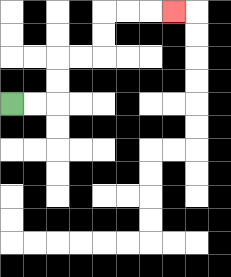{'start': '[0, 4]', 'end': '[7, 0]', 'path_directions': 'R,R,U,U,R,R,U,U,R,R,R', 'path_coordinates': '[[0, 4], [1, 4], [2, 4], [2, 3], [2, 2], [3, 2], [4, 2], [4, 1], [4, 0], [5, 0], [6, 0], [7, 0]]'}